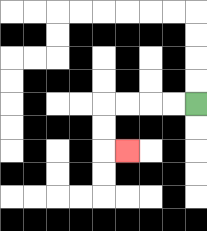{'start': '[8, 4]', 'end': '[5, 6]', 'path_directions': 'L,L,L,L,D,D,R', 'path_coordinates': '[[8, 4], [7, 4], [6, 4], [5, 4], [4, 4], [4, 5], [4, 6], [5, 6]]'}